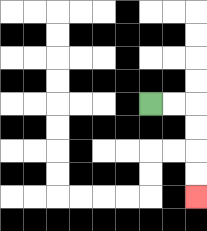{'start': '[6, 4]', 'end': '[8, 8]', 'path_directions': 'R,R,D,D,D,D', 'path_coordinates': '[[6, 4], [7, 4], [8, 4], [8, 5], [8, 6], [8, 7], [8, 8]]'}